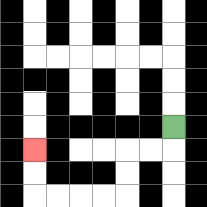{'start': '[7, 5]', 'end': '[1, 6]', 'path_directions': 'D,L,L,D,D,L,L,L,L,U,U', 'path_coordinates': '[[7, 5], [7, 6], [6, 6], [5, 6], [5, 7], [5, 8], [4, 8], [3, 8], [2, 8], [1, 8], [1, 7], [1, 6]]'}